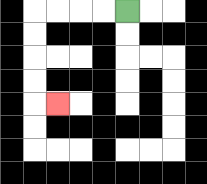{'start': '[5, 0]', 'end': '[2, 4]', 'path_directions': 'L,L,L,L,D,D,D,D,R', 'path_coordinates': '[[5, 0], [4, 0], [3, 0], [2, 0], [1, 0], [1, 1], [1, 2], [1, 3], [1, 4], [2, 4]]'}